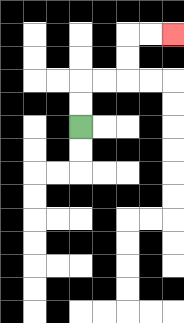{'start': '[3, 5]', 'end': '[7, 1]', 'path_directions': 'U,U,R,R,U,U,R,R', 'path_coordinates': '[[3, 5], [3, 4], [3, 3], [4, 3], [5, 3], [5, 2], [5, 1], [6, 1], [7, 1]]'}